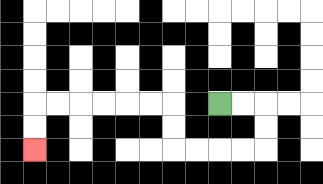{'start': '[9, 4]', 'end': '[1, 6]', 'path_directions': 'R,R,D,D,L,L,L,L,U,U,L,L,L,L,L,L,D,D', 'path_coordinates': '[[9, 4], [10, 4], [11, 4], [11, 5], [11, 6], [10, 6], [9, 6], [8, 6], [7, 6], [7, 5], [7, 4], [6, 4], [5, 4], [4, 4], [3, 4], [2, 4], [1, 4], [1, 5], [1, 6]]'}